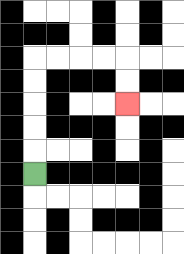{'start': '[1, 7]', 'end': '[5, 4]', 'path_directions': 'U,U,U,U,U,R,R,R,R,D,D', 'path_coordinates': '[[1, 7], [1, 6], [1, 5], [1, 4], [1, 3], [1, 2], [2, 2], [3, 2], [4, 2], [5, 2], [5, 3], [5, 4]]'}